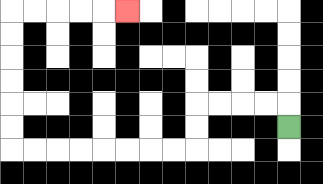{'start': '[12, 5]', 'end': '[5, 0]', 'path_directions': 'U,L,L,L,L,D,D,L,L,L,L,L,L,L,L,U,U,U,U,U,U,R,R,R,R,R', 'path_coordinates': '[[12, 5], [12, 4], [11, 4], [10, 4], [9, 4], [8, 4], [8, 5], [8, 6], [7, 6], [6, 6], [5, 6], [4, 6], [3, 6], [2, 6], [1, 6], [0, 6], [0, 5], [0, 4], [0, 3], [0, 2], [0, 1], [0, 0], [1, 0], [2, 0], [3, 0], [4, 0], [5, 0]]'}